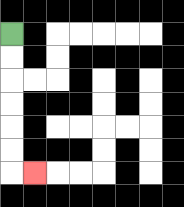{'start': '[0, 1]', 'end': '[1, 7]', 'path_directions': 'D,D,D,D,D,D,R', 'path_coordinates': '[[0, 1], [0, 2], [0, 3], [0, 4], [0, 5], [0, 6], [0, 7], [1, 7]]'}